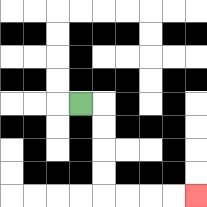{'start': '[3, 4]', 'end': '[8, 8]', 'path_directions': 'R,D,D,D,D,R,R,R,R', 'path_coordinates': '[[3, 4], [4, 4], [4, 5], [4, 6], [4, 7], [4, 8], [5, 8], [6, 8], [7, 8], [8, 8]]'}